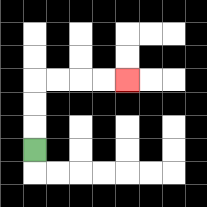{'start': '[1, 6]', 'end': '[5, 3]', 'path_directions': 'U,U,U,R,R,R,R', 'path_coordinates': '[[1, 6], [1, 5], [1, 4], [1, 3], [2, 3], [3, 3], [4, 3], [5, 3]]'}